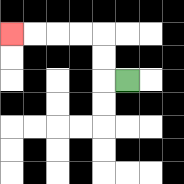{'start': '[5, 3]', 'end': '[0, 1]', 'path_directions': 'L,U,U,L,L,L,L', 'path_coordinates': '[[5, 3], [4, 3], [4, 2], [4, 1], [3, 1], [2, 1], [1, 1], [0, 1]]'}